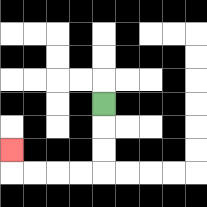{'start': '[4, 4]', 'end': '[0, 6]', 'path_directions': 'D,D,D,L,L,L,L,U', 'path_coordinates': '[[4, 4], [4, 5], [4, 6], [4, 7], [3, 7], [2, 7], [1, 7], [0, 7], [0, 6]]'}